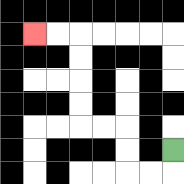{'start': '[7, 6]', 'end': '[1, 1]', 'path_directions': 'D,L,L,U,U,L,L,U,U,U,U,L,L', 'path_coordinates': '[[7, 6], [7, 7], [6, 7], [5, 7], [5, 6], [5, 5], [4, 5], [3, 5], [3, 4], [3, 3], [3, 2], [3, 1], [2, 1], [1, 1]]'}